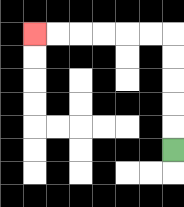{'start': '[7, 6]', 'end': '[1, 1]', 'path_directions': 'U,U,U,U,U,L,L,L,L,L,L', 'path_coordinates': '[[7, 6], [7, 5], [7, 4], [7, 3], [7, 2], [7, 1], [6, 1], [5, 1], [4, 1], [3, 1], [2, 1], [1, 1]]'}